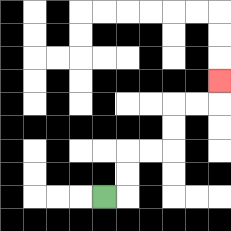{'start': '[4, 8]', 'end': '[9, 3]', 'path_directions': 'R,U,U,R,R,U,U,R,R,U', 'path_coordinates': '[[4, 8], [5, 8], [5, 7], [5, 6], [6, 6], [7, 6], [7, 5], [7, 4], [8, 4], [9, 4], [9, 3]]'}